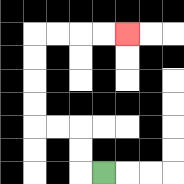{'start': '[4, 7]', 'end': '[5, 1]', 'path_directions': 'L,U,U,L,L,U,U,U,U,R,R,R,R', 'path_coordinates': '[[4, 7], [3, 7], [3, 6], [3, 5], [2, 5], [1, 5], [1, 4], [1, 3], [1, 2], [1, 1], [2, 1], [3, 1], [4, 1], [5, 1]]'}